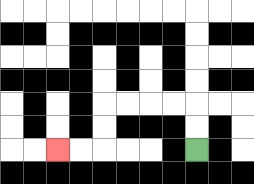{'start': '[8, 6]', 'end': '[2, 6]', 'path_directions': 'U,U,L,L,L,L,D,D,L,L', 'path_coordinates': '[[8, 6], [8, 5], [8, 4], [7, 4], [6, 4], [5, 4], [4, 4], [4, 5], [4, 6], [3, 6], [2, 6]]'}